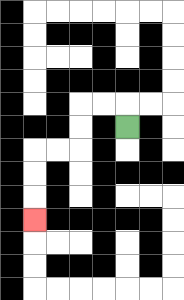{'start': '[5, 5]', 'end': '[1, 9]', 'path_directions': 'U,L,L,D,D,L,L,D,D,D', 'path_coordinates': '[[5, 5], [5, 4], [4, 4], [3, 4], [3, 5], [3, 6], [2, 6], [1, 6], [1, 7], [1, 8], [1, 9]]'}